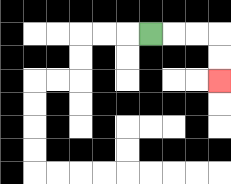{'start': '[6, 1]', 'end': '[9, 3]', 'path_directions': 'R,R,R,D,D', 'path_coordinates': '[[6, 1], [7, 1], [8, 1], [9, 1], [9, 2], [9, 3]]'}